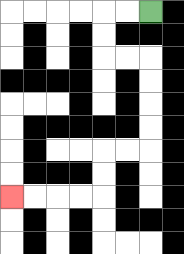{'start': '[6, 0]', 'end': '[0, 8]', 'path_directions': 'L,L,D,D,R,R,D,D,D,D,L,L,D,D,L,L,L,L', 'path_coordinates': '[[6, 0], [5, 0], [4, 0], [4, 1], [4, 2], [5, 2], [6, 2], [6, 3], [6, 4], [6, 5], [6, 6], [5, 6], [4, 6], [4, 7], [4, 8], [3, 8], [2, 8], [1, 8], [0, 8]]'}